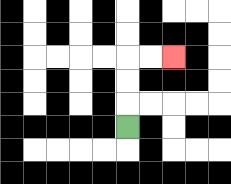{'start': '[5, 5]', 'end': '[7, 2]', 'path_directions': 'U,U,U,R,R', 'path_coordinates': '[[5, 5], [5, 4], [5, 3], [5, 2], [6, 2], [7, 2]]'}